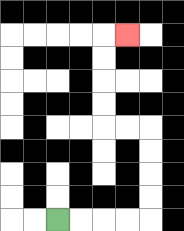{'start': '[2, 9]', 'end': '[5, 1]', 'path_directions': 'R,R,R,R,U,U,U,U,L,L,U,U,U,U,R', 'path_coordinates': '[[2, 9], [3, 9], [4, 9], [5, 9], [6, 9], [6, 8], [6, 7], [6, 6], [6, 5], [5, 5], [4, 5], [4, 4], [4, 3], [4, 2], [4, 1], [5, 1]]'}